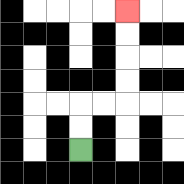{'start': '[3, 6]', 'end': '[5, 0]', 'path_directions': 'U,U,R,R,U,U,U,U', 'path_coordinates': '[[3, 6], [3, 5], [3, 4], [4, 4], [5, 4], [5, 3], [5, 2], [5, 1], [5, 0]]'}